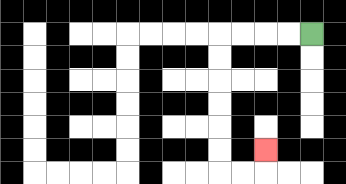{'start': '[13, 1]', 'end': '[11, 6]', 'path_directions': 'L,L,L,L,D,D,D,D,D,D,R,R,U', 'path_coordinates': '[[13, 1], [12, 1], [11, 1], [10, 1], [9, 1], [9, 2], [9, 3], [9, 4], [9, 5], [9, 6], [9, 7], [10, 7], [11, 7], [11, 6]]'}